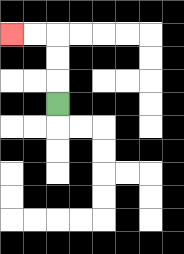{'start': '[2, 4]', 'end': '[0, 1]', 'path_directions': 'U,U,U,L,L', 'path_coordinates': '[[2, 4], [2, 3], [2, 2], [2, 1], [1, 1], [0, 1]]'}